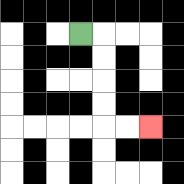{'start': '[3, 1]', 'end': '[6, 5]', 'path_directions': 'R,D,D,D,D,R,R', 'path_coordinates': '[[3, 1], [4, 1], [4, 2], [4, 3], [4, 4], [4, 5], [5, 5], [6, 5]]'}